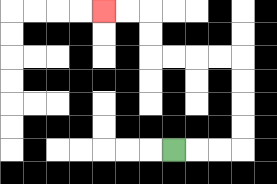{'start': '[7, 6]', 'end': '[4, 0]', 'path_directions': 'R,R,R,U,U,U,U,L,L,L,L,U,U,L,L', 'path_coordinates': '[[7, 6], [8, 6], [9, 6], [10, 6], [10, 5], [10, 4], [10, 3], [10, 2], [9, 2], [8, 2], [7, 2], [6, 2], [6, 1], [6, 0], [5, 0], [4, 0]]'}